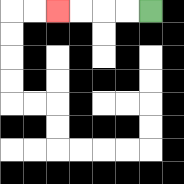{'start': '[6, 0]', 'end': '[2, 0]', 'path_directions': 'L,L,L,L', 'path_coordinates': '[[6, 0], [5, 0], [4, 0], [3, 0], [2, 0]]'}